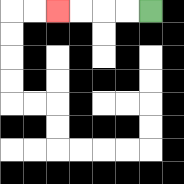{'start': '[6, 0]', 'end': '[2, 0]', 'path_directions': 'L,L,L,L', 'path_coordinates': '[[6, 0], [5, 0], [4, 0], [3, 0], [2, 0]]'}